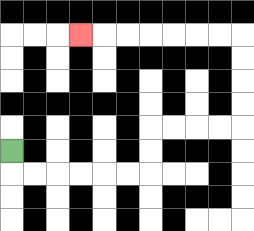{'start': '[0, 6]', 'end': '[3, 1]', 'path_directions': 'D,R,R,R,R,R,R,U,U,R,R,R,R,U,U,U,U,L,L,L,L,L,L,L', 'path_coordinates': '[[0, 6], [0, 7], [1, 7], [2, 7], [3, 7], [4, 7], [5, 7], [6, 7], [6, 6], [6, 5], [7, 5], [8, 5], [9, 5], [10, 5], [10, 4], [10, 3], [10, 2], [10, 1], [9, 1], [8, 1], [7, 1], [6, 1], [5, 1], [4, 1], [3, 1]]'}